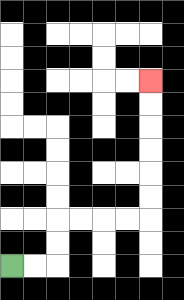{'start': '[0, 11]', 'end': '[6, 3]', 'path_directions': 'R,R,U,U,R,R,R,R,U,U,U,U,U,U', 'path_coordinates': '[[0, 11], [1, 11], [2, 11], [2, 10], [2, 9], [3, 9], [4, 9], [5, 9], [6, 9], [6, 8], [6, 7], [6, 6], [6, 5], [6, 4], [6, 3]]'}